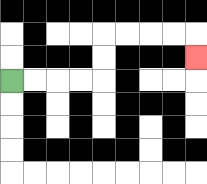{'start': '[0, 3]', 'end': '[8, 2]', 'path_directions': 'R,R,R,R,U,U,R,R,R,R,D', 'path_coordinates': '[[0, 3], [1, 3], [2, 3], [3, 3], [4, 3], [4, 2], [4, 1], [5, 1], [6, 1], [7, 1], [8, 1], [8, 2]]'}